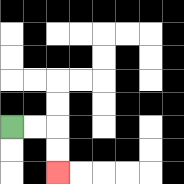{'start': '[0, 5]', 'end': '[2, 7]', 'path_directions': 'R,R,D,D', 'path_coordinates': '[[0, 5], [1, 5], [2, 5], [2, 6], [2, 7]]'}